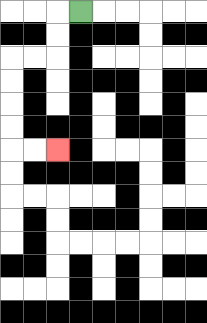{'start': '[3, 0]', 'end': '[2, 6]', 'path_directions': 'L,D,D,L,L,D,D,D,D,R,R', 'path_coordinates': '[[3, 0], [2, 0], [2, 1], [2, 2], [1, 2], [0, 2], [0, 3], [0, 4], [0, 5], [0, 6], [1, 6], [2, 6]]'}